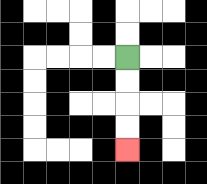{'start': '[5, 2]', 'end': '[5, 6]', 'path_directions': 'D,D,D,D', 'path_coordinates': '[[5, 2], [5, 3], [5, 4], [5, 5], [5, 6]]'}